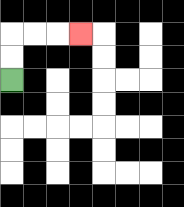{'start': '[0, 3]', 'end': '[3, 1]', 'path_directions': 'U,U,R,R,R', 'path_coordinates': '[[0, 3], [0, 2], [0, 1], [1, 1], [2, 1], [3, 1]]'}